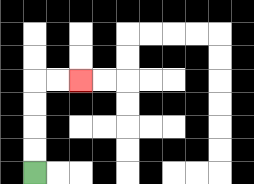{'start': '[1, 7]', 'end': '[3, 3]', 'path_directions': 'U,U,U,U,R,R', 'path_coordinates': '[[1, 7], [1, 6], [1, 5], [1, 4], [1, 3], [2, 3], [3, 3]]'}